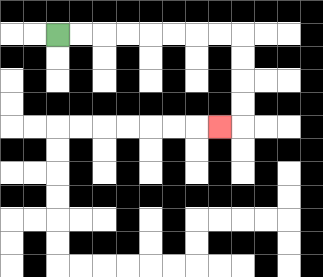{'start': '[2, 1]', 'end': '[9, 5]', 'path_directions': 'R,R,R,R,R,R,R,R,D,D,D,D,L', 'path_coordinates': '[[2, 1], [3, 1], [4, 1], [5, 1], [6, 1], [7, 1], [8, 1], [9, 1], [10, 1], [10, 2], [10, 3], [10, 4], [10, 5], [9, 5]]'}